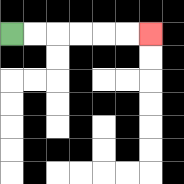{'start': '[0, 1]', 'end': '[6, 1]', 'path_directions': 'R,R,R,R,R,R', 'path_coordinates': '[[0, 1], [1, 1], [2, 1], [3, 1], [4, 1], [5, 1], [6, 1]]'}